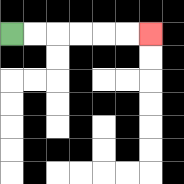{'start': '[0, 1]', 'end': '[6, 1]', 'path_directions': 'R,R,R,R,R,R', 'path_coordinates': '[[0, 1], [1, 1], [2, 1], [3, 1], [4, 1], [5, 1], [6, 1]]'}